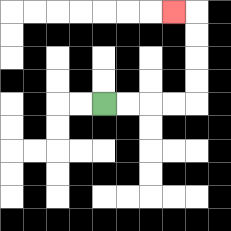{'start': '[4, 4]', 'end': '[7, 0]', 'path_directions': 'R,R,R,R,U,U,U,U,L', 'path_coordinates': '[[4, 4], [5, 4], [6, 4], [7, 4], [8, 4], [8, 3], [8, 2], [8, 1], [8, 0], [7, 0]]'}